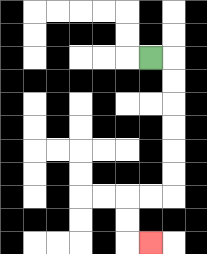{'start': '[6, 2]', 'end': '[6, 10]', 'path_directions': 'R,D,D,D,D,D,D,L,L,D,D,R', 'path_coordinates': '[[6, 2], [7, 2], [7, 3], [7, 4], [7, 5], [7, 6], [7, 7], [7, 8], [6, 8], [5, 8], [5, 9], [5, 10], [6, 10]]'}